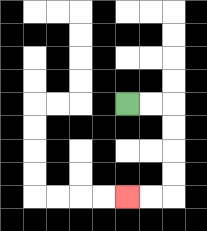{'start': '[5, 4]', 'end': '[5, 8]', 'path_directions': 'R,R,D,D,D,D,L,L', 'path_coordinates': '[[5, 4], [6, 4], [7, 4], [7, 5], [7, 6], [7, 7], [7, 8], [6, 8], [5, 8]]'}